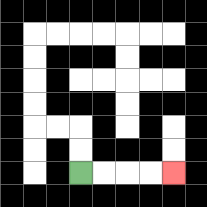{'start': '[3, 7]', 'end': '[7, 7]', 'path_directions': 'R,R,R,R', 'path_coordinates': '[[3, 7], [4, 7], [5, 7], [6, 7], [7, 7]]'}